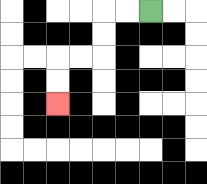{'start': '[6, 0]', 'end': '[2, 4]', 'path_directions': 'L,L,D,D,L,L,D,D', 'path_coordinates': '[[6, 0], [5, 0], [4, 0], [4, 1], [4, 2], [3, 2], [2, 2], [2, 3], [2, 4]]'}